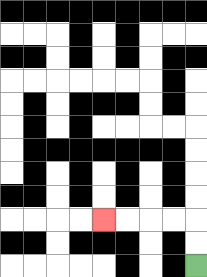{'start': '[8, 11]', 'end': '[4, 9]', 'path_directions': 'U,U,L,L,L,L', 'path_coordinates': '[[8, 11], [8, 10], [8, 9], [7, 9], [6, 9], [5, 9], [4, 9]]'}